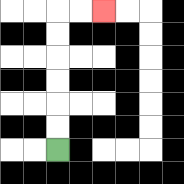{'start': '[2, 6]', 'end': '[4, 0]', 'path_directions': 'U,U,U,U,U,U,R,R', 'path_coordinates': '[[2, 6], [2, 5], [2, 4], [2, 3], [2, 2], [2, 1], [2, 0], [3, 0], [4, 0]]'}